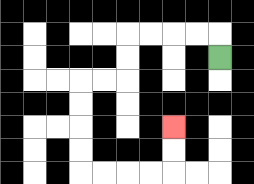{'start': '[9, 2]', 'end': '[7, 5]', 'path_directions': 'U,L,L,L,L,D,D,L,L,D,D,D,D,R,R,R,R,U,U', 'path_coordinates': '[[9, 2], [9, 1], [8, 1], [7, 1], [6, 1], [5, 1], [5, 2], [5, 3], [4, 3], [3, 3], [3, 4], [3, 5], [3, 6], [3, 7], [4, 7], [5, 7], [6, 7], [7, 7], [7, 6], [7, 5]]'}